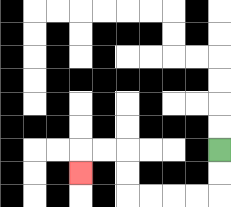{'start': '[9, 6]', 'end': '[3, 7]', 'path_directions': 'D,D,L,L,L,L,U,U,L,L,D', 'path_coordinates': '[[9, 6], [9, 7], [9, 8], [8, 8], [7, 8], [6, 8], [5, 8], [5, 7], [5, 6], [4, 6], [3, 6], [3, 7]]'}